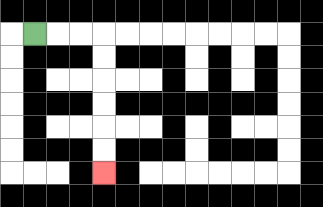{'start': '[1, 1]', 'end': '[4, 7]', 'path_directions': 'R,R,R,D,D,D,D,D,D', 'path_coordinates': '[[1, 1], [2, 1], [3, 1], [4, 1], [4, 2], [4, 3], [4, 4], [4, 5], [4, 6], [4, 7]]'}